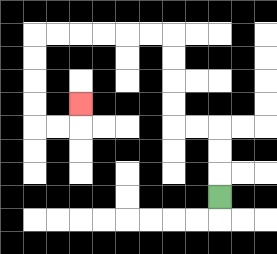{'start': '[9, 8]', 'end': '[3, 4]', 'path_directions': 'U,U,U,L,L,U,U,U,U,L,L,L,L,L,L,D,D,D,D,R,R,U', 'path_coordinates': '[[9, 8], [9, 7], [9, 6], [9, 5], [8, 5], [7, 5], [7, 4], [7, 3], [7, 2], [7, 1], [6, 1], [5, 1], [4, 1], [3, 1], [2, 1], [1, 1], [1, 2], [1, 3], [1, 4], [1, 5], [2, 5], [3, 5], [3, 4]]'}